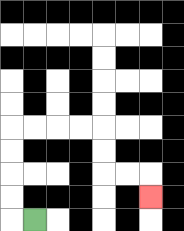{'start': '[1, 9]', 'end': '[6, 8]', 'path_directions': 'L,U,U,U,U,R,R,R,R,D,D,R,R,D', 'path_coordinates': '[[1, 9], [0, 9], [0, 8], [0, 7], [0, 6], [0, 5], [1, 5], [2, 5], [3, 5], [4, 5], [4, 6], [4, 7], [5, 7], [6, 7], [6, 8]]'}